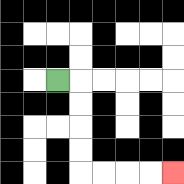{'start': '[2, 3]', 'end': '[7, 7]', 'path_directions': 'R,D,D,D,D,R,R,R,R', 'path_coordinates': '[[2, 3], [3, 3], [3, 4], [3, 5], [3, 6], [3, 7], [4, 7], [5, 7], [6, 7], [7, 7]]'}